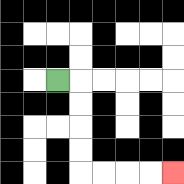{'start': '[2, 3]', 'end': '[7, 7]', 'path_directions': 'R,D,D,D,D,R,R,R,R', 'path_coordinates': '[[2, 3], [3, 3], [3, 4], [3, 5], [3, 6], [3, 7], [4, 7], [5, 7], [6, 7], [7, 7]]'}